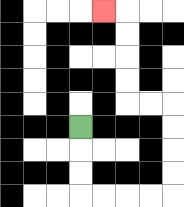{'start': '[3, 5]', 'end': '[4, 0]', 'path_directions': 'D,D,D,R,R,R,R,U,U,U,U,L,L,U,U,U,U,L', 'path_coordinates': '[[3, 5], [3, 6], [3, 7], [3, 8], [4, 8], [5, 8], [6, 8], [7, 8], [7, 7], [7, 6], [7, 5], [7, 4], [6, 4], [5, 4], [5, 3], [5, 2], [5, 1], [5, 0], [4, 0]]'}